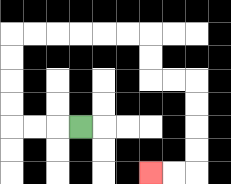{'start': '[3, 5]', 'end': '[6, 7]', 'path_directions': 'L,L,L,U,U,U,U,R,R,R,R,R,R,D,D,R,R,D,D,D,D,L,L', 'path_coordinates': '[[3, 5], [2, 5], [1, 5], [0, 5], [0, 4], [0, 3], [0, 2], [0, 1], [1, 1], [2, 1], [3, 1], [4, 1], [5, 1], [6, 1], [6, 2], [6, 3], [7, 3], [8, 3], [8, 4], [8, 5], [8, 6], [8, 7], [7, 7], [6, 7]]'}